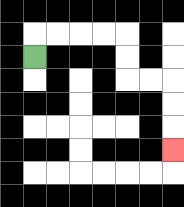{'start': '[1, 2]', 'end': '[7, 6]', 'path_directions': 'U,R,R,R,R,D,D,R,R,D,D,D', 'path_coordinates': '[[1, 2], [1, 1], [2, 1], [3, 1], [4, 1], [5, 1], [5, 2], [5, 3], [6, 3], [7, 3], [7, 4], [7, 5], [7, 6]]'}